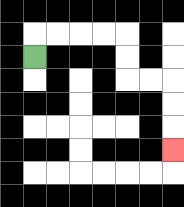{'start': '[1, 2]', 'end': '[7, 6]', 'path_directions': 'U,R,R,R,R,D,D,R,R,D,D,D', 'path_coordinates': '[[1, 2], [1, 1], [2, 1], [3, 1], [4, 1], [5, 1], [5, 2], [5, 3], [6, 3], [7, 3], [7, 4], [7, 5], [7, 6]]'}